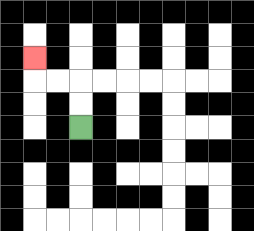{'start': '[3, 5]', 'end': '[1, 2]', 'path_directions': 'U,U,L,L,U', 'path_coordinates': '[[3, 5], [3, 4], [3, 3], [2, 3], [1, 3], [1, 2]]'}